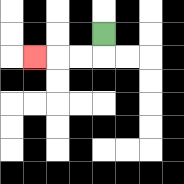{'start': '[4, 1]', 'end': '[1, 2]', 'path_directions': 'D,L,L,L', 'path_coordinates': '[[4, 1], [4, 2], [3, 2], [2, 2], [1, 2]]'}